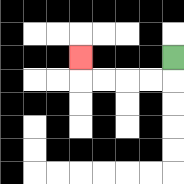{'start': '[7, 2]', 'end': '[3, 2]', 'path_directions': 'D,L,L,L,L,U', 'path_coordinates': '[[7, 2], [7, 3], [6, 3], [5, 3], [4, 3], [3, 3], [3, 2]]'}